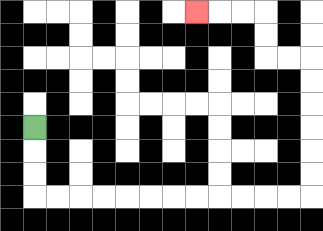{'start': '[1, 5]', 'end': '[8, 0]', 'path_directions': 'D,D,D,R,R,R,R,R,R,R,R,R,R,R,R,U,U,U,U,U,U,L,L,U,U,L,L,L', 'path_coordinates': '[[1, 5], [1, 6], [1, 7], [1, 8], [2, 8], [3, 8], [4, 8], [5, 8], [6, 8], [7, 8], [8, 8], [9, 8], [10, 8], [11, 8], [12, 8], [13, 8], [13, 7], [13, 6], [13, 5], [13, 4], [13, 3], [13, 2], [12, 2], [11, 2], [11, 1], [11, 0], [10, 0], [9, 0], [8, 0]]'}